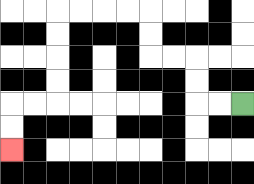{'start': '[10, 4]', 'end': '[0, 6]', 'path_directions': 'L,L,U,U,L,L,U,U,L,L,L,L,D,D,D,D,L,L,D,D', 'path_coordinates': '[[10, 4], [9, 4], [8, 4], [8, 3], [8, 2], [7, 2], [6, 2], [6, 1], [6, 0], [5, 0], [4, 0], [3, 0], [2, 0], [2, 1], [2, 2], [2, 3], [2, 4], [1, 4], [0, 4], [0, 5], [0, 6]]'}